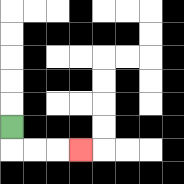{'start': '[0, 5]', 'end': '[3, 6]', 'path_directions': 'D,R,R,R', 'path_coordinates': '[[0, 5], [0, 6], [1, 6], [2, 6], [3, 6]]'}